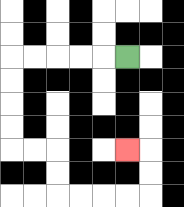{'start': '[5, 2]', 'end': '[5, 6]', 'path_directions': 'L,L,L,L,L,D,D,D,D,R,R,D,D,R,R,R,R,U,U,L', 'path_coordinates': '[[5, 2], [4, 2], [3, 2], [2, 2], [1, 2], [0, 2], [0, 3], [0, 4], [0, 5], [0, 6], [1, 6], [2, 6], [2, 7], [2, 8], [3, 8], [4, 8], [5, 8], [6, 8], [6, 7], [6, 6], [5, 6]]'}